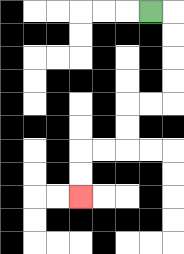{'start': '[6, 0]', 'end': '[3, 8]', 'path_directions': 'R,D,D,D,D,L,L,D,D,L,L,D,D', 'path_coordinates': '[[6, 0], [7, 0], [7, 1], [7, 2], [7, 3], [7, 4], [6, 4], [5, 4], [5, 5], [5, 6], [4, 6], [3, 6], [3, 7], [3, 8]]'}